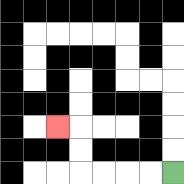{'start': '[7, 7]', 'end': '[2, 5]', 'path_directions': 'L,L,L,L,U,U,L', 'path_coordinates': '[[7, 7], [6, 7], [5, 7], [4, 7], [3, 7], [3, 6], [3, 5], [2, 5]]'}